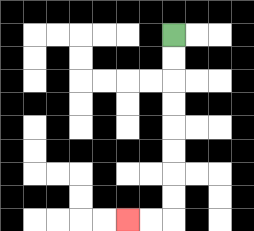{'start': '[7, 1]', 'end': '[5, 9]', 'path_directions': 'D,D,D,D,D,D,D,D,L,L', 'path_coordinates': '[[7, 1], [7, 2], [7, 3], [7, 4], [7, 5], [7, 6], [7, 7], [7, 8], [7, 9], [6, 9], [5, 9]]'}